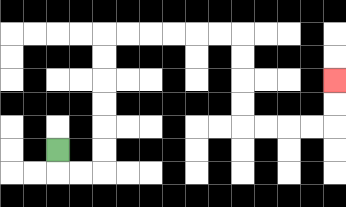{'start': '[2, 6]', 'end': '[14, 3]', 'path_directions': 'D,R,R,U,U,U,U,U,U,R,R,R,R,R,R,D,D,D,D,R,R,R,R,U,U', 'path_coordinates': '[[2, 6], [2, 7], [3, 7], [4, 7], [4, 6], [4, 5], [4, 4], [4, 3], [4, 2], [4, 1], [5, 1], [6, 1], [7, 1], [8, 1], [9, 1], [10, 1], [10, 2], [10, 3], [10, 4], [10, 5], [11, 5], [12, 5], [13, 5], [14, 5], [14, 4], [14, 3]]'}